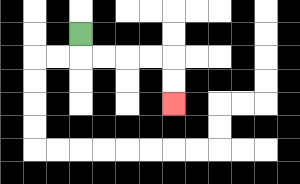{'start': '[3, 1]', 'end': '[7, 4]', 'path_directions': 'D,R,R,R,R,D,D', 'path_coordinates': '[[3, 1], [3, 2], [4, 2], [5, 2], [6, 2], [7, 2], [7, 3], [7, 4]]'}